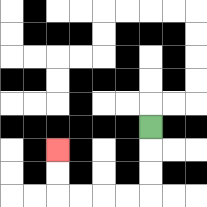{'start': '[6, 5]', 'end': '[2, 6]', 'path_directions': 'D,D,D,L,L,L,L,U,U', 'path_coordinates': '[[6, 5], [6, 6], [6, 7], [6, 8], [5, 8], [4, 8], [3, 8], [2, 8], [2, 7], [2, 6]]'}